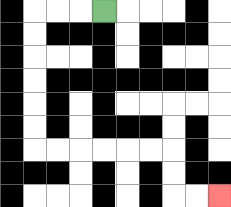{'start': '[4, 0]', 'end': '[9, 8]', 'path_directions': 'L,L,L,D,D,D,D,D,D,R,R,R,R,R,R,D,D,R,R', 'path_coordinates': '[[4, 0], [3, 0], [2, 0], [1, 0], [1, 1], [1, 2], [1, 3], [1, 4], [1, 5], [1, 6], [2, 6], [3, 6], [4, 6], [5, 6], [6, 6], [7, 6], [7, 7], [7, 8], [8, 8], [9, 8]]'}